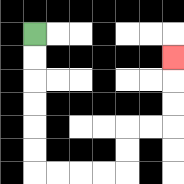{'start': '[1, 1]', 'end': '[7, 2]', 'path_directions': 'D,D,D,D,D,D,R,R,R,R,U,U,R,R,U,U,U', 'path_coordinates': '[[1, 1], [1, 2], [1, 3], [1, 4], [1, 5], [1, 6], [1, 7], [2, 7], [3, 7], [4, 7], [5, 7], [5, 6], [5, 5], [6, 5], [7, 5], [7, 4], [7, 3], [7, 2]]'}